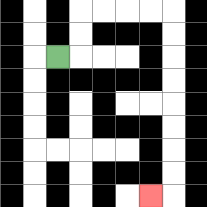{'start': '[2, 2]', 'end': '[6, 8]', 'path_directions': 'R,U,U,R,R,R,R,D,D,D,D,D,D,D,D,L', 'path_coordinates': '[[2, 2], [3, 2], [3, 1], [3, 0], [4, 0], [5, 0], [6, 0], [7, 0], [7, 1], [7, 2], [7, 3], [7, 4], [7, 5], [7, 6], [7, 7], [7, 8], [6, 8]]'}